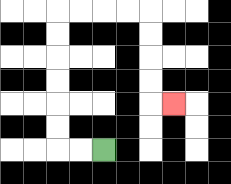{'start': '[4, 6]', 'end': '[7, 4]', 'path_directions': 'L,L,U,U,U,U,U,U,R,R,R,R,D,D,D,D,R', 'path_coordinates': '[[4, 6], [3, 6], [2, 6], [2, 5], [2, 4], [2, 3], [2, 2], [2, 1], [2, 0], [3, 0], [4, 0], [5, 0], [6, 0], [6, 1], [6, 2], [6, 3], [6, 4], [7, 4]]'}